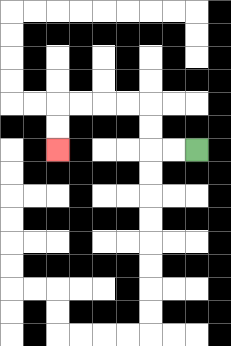{'start': '[8, 6]', 'end': '[2, 6]', 'path_directions': 'L,L,U,U,L,L,L,L,D,D', 'path_coordinates': '[[8, 6], [7, 6], [6, 6], [6, 5], [6, 4], [5, 4], [4, 4], [3, 4], [2, 4], [2, 5], [2, 6]]'}